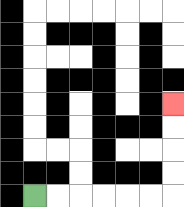{'start': '[1, 8]', 'end': '[7, 4]', 'path_directions': 'R,R,R,R,R,R,U,U,U,U', 'path_coordinates': '[[1, 8], [2, 8], [3, 8], [4, 8], [5, 8], [6, 8], [7, 8], [7, 7], [7, 6], [7, 5], [7, 4]]'}